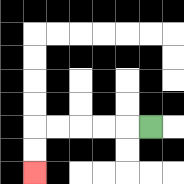{'start': '[6, 5]', 'end': '[1, 7]', 'path_directions': 'L,L,L,L,L,D,D', 'path_coordinates': '[[6, 5], [5, 5], [4, 5], [3, 5], [2, 5], [1, 5], [1, 6], [1, 7]]'}